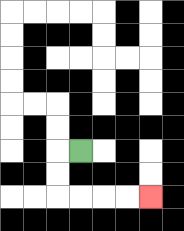{'start': '[3, 6]', 'end': '[6, 8]', 'path_directions': 'L,D,D,R,R,R,R', 'path_coordinates': '[[3, 6], [2, 6], [2, 7], [2, 8], [3, 8], [4, 8], [5, 8], [6, 8]]'}